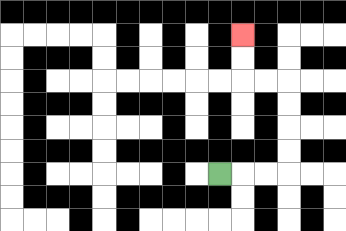{'start': '[9, 7]', 'end': '[10, 1]', 'path_directions': 'R,R,R,U,U,U,U,L,L,U,U', 'path_coordinates': '[[9, 7], [10, 7], [11, 7], [12, 7], [12, 6], [12, 5], [12, 4], [12, 3], [11, 3], [10, 3], [10, 2], [10, 1]]'}